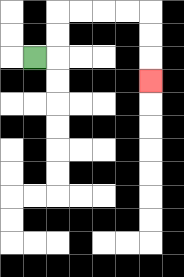{'start': '[1, 2]', 'end': '[6, 3]', 'path_directions': 'R,U,U,R,R,R,R,D,D,D', 'path_coordinates': '[[1, 2], [2, 2], [2, 1], [2, 0], [3, 0], [4, 0], [5, 0], [6, 0], [6, 1], [6, 2], [6, 3]]'}